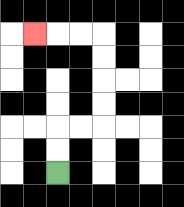{'start': '[2, 7]', 'end': '[1, 1]', 'path_directions': 'U,U,R,R,U,U,U,U,L,L,L', 'path_coordinates': '[[2, 7], [2, 6], [2, 5], [3, 5], [4, 5], [4, 4], [4, 3], [4, 2], [4, 1], [3, 1], [2, 1], [1, 1]]'}